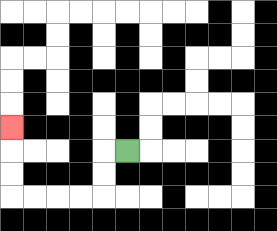{'start': '[5, 6]', 'end': '[0, 5]', 'path_directions': 'L,D,D,L,L,L,L,U,U,U', 'path_coordinates': '[[5, 6], [4, 6], [4, 7], [4, 8], [3, 8], [2, 8], [1, 8], [0, 8], [0, 7], [0, 6], [0, 5]]'}